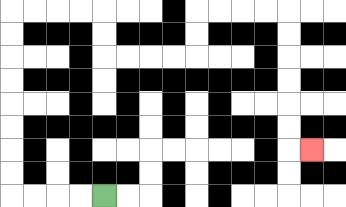{'start': '[4, 8]', 'end': '[13, 6]', 'path_directions': 'L,L,L,L,U,U,U,U,U,U,U,U,R,R,R,R,D,D,R,R,R,R,U,U,R,R,R,R,D,D,D,D,D,D,R', 'path_coordinates': '[[4, 8], [3, 8], [2, 8], [1, 8], [0, 8], [0, 7], [0, 6], [0, 5], [0, 4], [0, 3], [0, 2], [0, 1], [0, 0], [1, 0], [2, 0], [3, 0], [4, 0], [4, 1], [4, 2], [5, 2], [6, 2], [7, 2], [8, 2], [8, 1], [8, 0], [9, 0], [10, 0], [11, 0], [12, 0], [12, 1], [12, 2], [12, 3], [12, 4], [12, 5], [12, 6], [13, 6]]'}